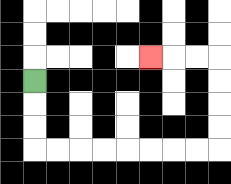{'start': '[1, 3]', 'end': '[6, 2]', 'path_directions': 'D,D,D,R,R,R,R,R,R,R,R,U,U,U,U,L,L,L', 'path_coordinates': '[[1, 3], [1, 4], [1, 5], [1, 6], [2, 6], [3, 6], [4, 6], [5, 6], [6, 6], [7, 6], [8, 6], [9, 6], [9, 5], [9, 4], [9, 3], [9, 2], [8, 2], [7, 2], [6, 2]]'}